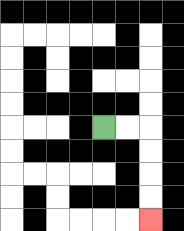{'start': '[4, 5]', 'end': '[6, 9]', 'path_directions': 'R,R,D,D,D,D', 'path_coordinates': '[[4, 5], [5, 5], [6, 5], [6, 6], [6, 7], [6, 8], [6, 9]]'}